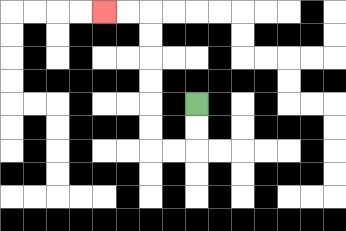{'start': '[8, 4]', 'end': '[4, 0]', 'path_directions': 'D,D,L,L,U,U,U,U,U,U,L,L', 'path_coordinates': '[[8, 4], [8, 5], [8, 6], [7, 6], [6, 6], [6, 5], [6, 4], [6, 3], [6, 2], [6, 1], [6, 0], [5, 0], [4, 0]]'}